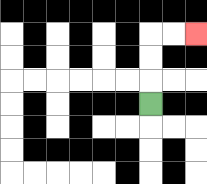{'start': '[6, 4]', 'end': '[8, 1]', 'path_directions': 'U,U,U,R,R', 'path_coordinates': '[[6, 4], [6, 3], [6, 2], [6, 1], [7, 1], [8, 1]]'}